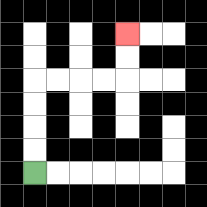{'start': '[1, 7]', 'end': '[5, 1]', 'path_directions': 'U,U,U,U,R,R,R,R,U,U', 'path_coordinates': '[[1, 7], [1, 6], [1, 5], [1, 4], [1, 3], [2, 3], [3, 3], [4, 3], [5, 3], [5, 2], [5, 1]]'}